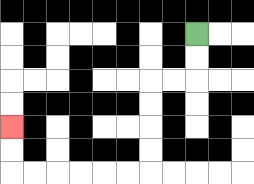{'start': '[8, 1]', 'end': '[0, 5]', 'path_directions': 'D,D,L,L,D,D,D,D,L,L,L,L,L,L,U,U', 'path_coordinates': '[[8, 1], [8, 2], [8, 3], [7, 3], [6, 3], [6, 4], [6, 5], [6, 6], [6, 7], [5, 7], [4, 7], [3, 7], [2, 7], [1, 7], [0, 7], [0, 6], [0, 5]]'}